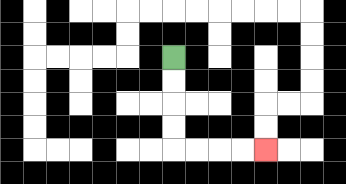{'start': '[7, 2]', 'end': '[11, 6]', 'path_directions': 'D,D,D,D,R,R,R,R', 'path_coordinates': '[[7, 2], [7, 3], [7, 4], [7, 5], [7, 6], [8, 6], [9, 6], [10, 6], [11, 6]]'}